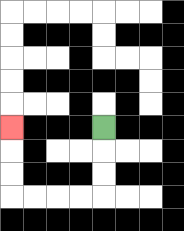{'start': '[4, 5]', 'end': '[0, 5]', 'path_directions': 'D,D,D,L,L,L,L,U,U,U', 'path_coordinates': '[[4, 5], [4, 6], [4, 7], [4, 8], [3, 8], [2, 8], [1, 8], [0, 8], [0, 7], [0, 6], [0, 5]]'}